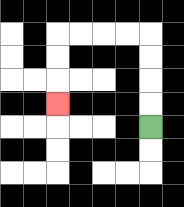{'start': '[6, 5]', 'end': '[2, 4]', 'path_directions': 'U,U,U,U,L,L,L,L,D,D,D', 'path_coordinates': '[[6, 5], [6, 4], [6, 3], [6, 2], [6, 1], [5, 1], [4, 1], [3, 1], [2, 1], [2, 2], [2, 3], [2, 4]]'}